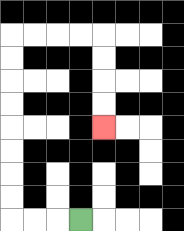{'start': '[3, 9]', 'end': '[4, 5]', 'path_directions': 'L,L,L,U,U,U,U,U,U,U,U,R,R,R,R,D,D,D,D', 'path_coordinates': '[[3, 9], [2, 9], [1, 9], [0, 9], [0, 8], [0, 7], [0, 6], [0, 5], [0, 4], [0, 3], [0, 2], [0, 1], [1, 1], [2, 1], [3, 1], [4, 1], [4, 2], [4, 3], [4, 4], [4, 5]]'}